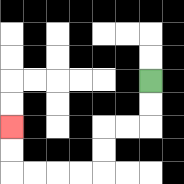{'start': '[6, 3]', 'end': '[0, 5]', 'path_directions': 'D,D,L,L,D,D,L,L,L,L,U,U', 'path_coordinates': '[[6, 3], [6, 4], [6, 5], [5, 5], [4, 5], [4, 6], [4, 7], [3, 7], [2, 7], [1, 7], [0, 7], [0, 6], [0, 5]]'}